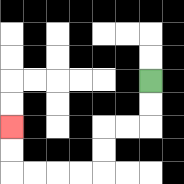{'start': '[6, 3]', 'end': '[0, 5]', 'path_directions': 'D,D,L,L,D,D,L,L,L,L,U,U', 'path_coordinates': '[[6, 3], [6, 4], [6, 5], [5, 5], [4, 5], [4, 6], [4, 7], [3, 7], [2, 7], [1, 7], [0, 7], [0, 6], [0, 5]]'}